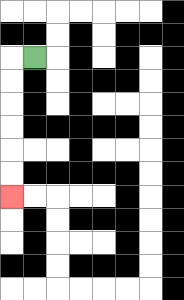{'start': '[1, 2]', 'end': '[0, 8]', 'path_directions': 'L,D,D,D,D,D,D', 'path_coordinates': '[[1, 2], [0, 2], [0, 3], [0, 4], [0, 5], [0, 6], [0, 7], [0, 8]]'}